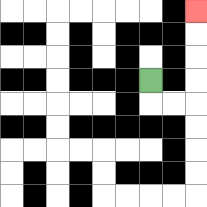{'start': '[6, 3]', 'end': '[8, 0]', 'path_directions': 'D,R,R,U,U,U,U', 'path_coordinates': '[[6, 3], [6, 4], [7, 4], [8, 4], [8, 3], [8, 2], [8, 1], [8, 0]]'}